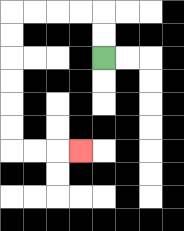{'start': '[4, 2]', 'end': '[3, 6]', 'path_directions': 'U,U,L,L,L,L,D,D,D,D,D,D,R,R,R', 'path_coordinates': '[[4, 2], [4, 1], [4, 0], [3, 0], [2, 0], [1, 0], [0, 0], [0, 1], [0, 2], [0, 3], [0, 4], [0, 5], [0, 6], [1, 6], [2, 6], [3, 6]]'}